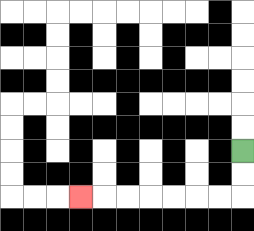{'start': '[10, 6]', 'end': '[3, 8]', 'path_directions': 'D,D,L,L,L,L,L,L,L', 'path_coordinates': '[[10, 6], [10, 7], [10, 8], [9, 8], [8, 8], [7, 8], [6, 8], [5, 8], [4, 8], [3, 8]]'}